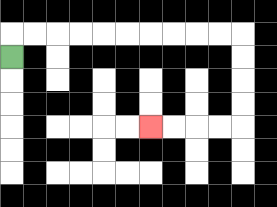{'start': '[0, 2]', 'end': '[6, 5]', 'path_directions': 'U,R,R,R,R,R,R,R,R,R,R,D,D,D,D,L,L,L,L', 'path_coordinates': '[[0, 2], [0, 1], [1, 1], [2, 1], [3, 1], [4, 1], [5, 1], [6, 1], [7, 1], [8, 1], [9, 1], [10, 1], [10, 2], [10, 3], [10, 4], [10, 5], [9, 5], [8, 5], [7, 5], [6, 5]]'}